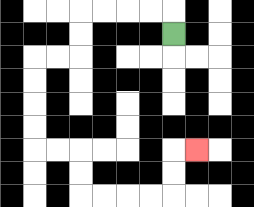{'start': '[7, 1]', 'end': '[8, 6]', 'path_directions': 'U,L,L,L,L,D,D,L,L,D,D,D,D,R,R,D,D,R,R,R,R,U,U,R', 'path_coordinates': '[[7, 1], [7, 0], [6, 0], [5, 0], [4, 0], [3, 0], [3, 1], [3, 2], [2, 2], [1, 2], [1, 3], [1, 4], [1, 5], [1, 6], [2, 6], [3, 6], [3, 7], [3, 8], [4, 8], [5, 8], [6, 8], [7, 8], [7, 7], [7, 6], [8, 6]]'}